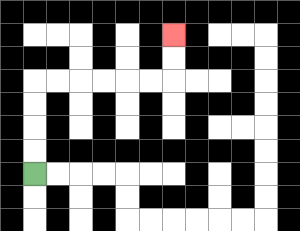{'start': '[1, 7]', 'end': '[7, 1]', 'path_directions': 'U,U,U,U,R,R,R,R,R,R,U,U', 'path_coordinates': '[[1, 7], [1, 6], [1, 5], [1, 4], [1, 3], [2, 3], [3, 3], [4, 3], [5, 3], [6, 3], [7, 3], [7, 2], [7, 1]]'}